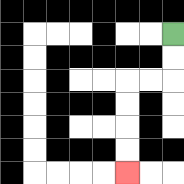{'start': '[7, 1]', 'end': '[5, 7]', 'path_directions': 'D,D,L,L,D,D,D,D', 'path_coordinates': '[[7, 1], [7, 2], [7, 3], [6, 3], [5, 3], [5, 4], [5, 5], [5, 6], [5, 7]]'}